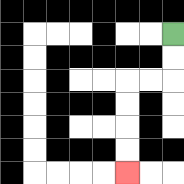{'start': '[7, 1]', 'end': '[5, 7]', 'path_directions': 'D,D,L,L,D,D,D,D', 'path_coordinates': '[[7, 1], [7, 2], [7, 3], [6, 3], [5, 3], [5, 4], [5, 5], [5, 6], [5, 7]]'}